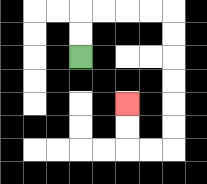{'start': '[3, 2]', 'end': '[5, 4]', 'path_directions': 'U,U,R,R,R,R,D,D,D,D,D,D,L,L,U,U', 'path_coordinates': '[[3, 2], [3, 1], [3, 0], [4, 0], [5, 0], [6, 0], [7, 0], [7, 1], [7, 2], [7, 3], [7, 4], [7, 5], [7, 6], [6, 6], [5, 6], [5, 5], [5, 4]]'}